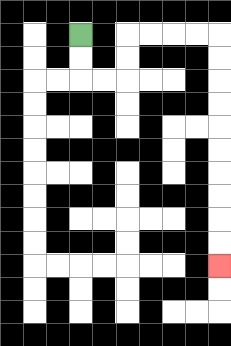{'start': '[3, 1]', 'end': '[9, 11]', 'path_directions': 'D,D,R,R,U,U,R,R,R,R,D,D,D,D,D,D,D,D,D,D', 'path_coordinates': '[[3, 1], [3, 2], [3, 3], [4, 3], [5, 3], [5, 2], [5, 1], [6, 1], [7, 1], [8, 1], [9, 1], [9, 2], [9, 3], [9, 4], [9, 5], [9, 6], [9, 7], [9, 8], [9, 9], [9, 10], [9, 11]]'}